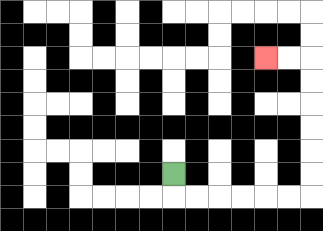{'start': '[7, 7]', 'end': '[11, 2]', 'path_directions': 'D,R,R,R,R,R,R,U,U,U,U,U,U,L,L', 'path_coordinates': '[[7, 7], [7, 8], [8, 8], [9, 8], [10, 8], [11, 8], [12, 8], [13, 8], [13, 7], [13, 6], [13, 5], [13, 4], [13, 3], [13, 2], [12, 2], [11, 2]]'}